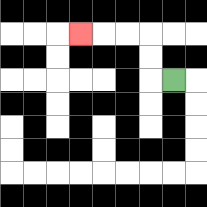{'start': '[7, 3]', 'end': '[3, 1]', 'path_directions': 'L,U,U,L,L,L', 'path_coordinates': '[[7, 3], [6, 3], [6, 2], [6, 1], [5, 1], [4, 1], [3, 1]]'}